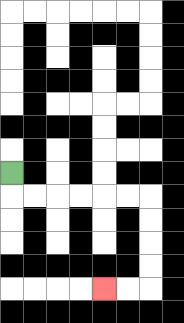{'start': '[0, 7]', 'end': '[4, 12]', 'path_directions': 'D,R,R,R,R,R,R,D,D,D,D,L,L', 'path_coordinates': '[[0, 7], [0, 8], [1, 8], [2, 8], [3, 8], [4, 8], [5, 8], [6, 8], [6, 9], [6, 10], [6, 11], [6, 12], [5, 12], [4, 12]]'}